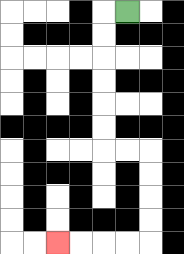{'start': '[5, 0]', 'end': '[2, 10]', 'path_directions': 'L,D,D,D,D,D,D,R,R,D,D,D,D,L,L,L,L', 'path_coordinates': '[[5, 0], [4, 0], [4, 1], [4, 2], [4, 3], [4, 4], [4, 5], [4, 6], [5, 6], [6, 6], [6, 7], [6, 8], [6, 9], [6, 10], [5, 10], [4, 10], [3, 10], [2, 10]]'}